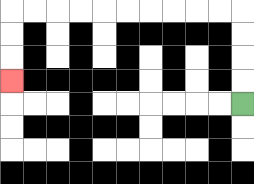{'start': '[10, 4]', 'end': '[0, 3]', 'path_directions': 'U,U,U,U,L,L,L,L,L,L,L,L,L,L,D,D,D', 'path_coordinates': '[[10, 4], [10, 3], [10, 2], [10, 1], [10, 0], [9, 0], [8, 0], [7, 0], [6, 0], [5, 0], [4, 0], [3, 0], [2, 0], [1, 0], [0, 0], [0, 1], [0, 2], [0, 3]]'}